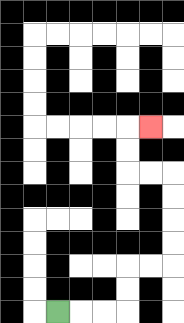{'start': '[2, 13]', 'end': '[6, 5]', 'path_directions': 'R,R,R,U,U,R,R,U,U,U,U,L,L,U,U,R', 'path_coordinates': '[[2, 13], [3, 13], [4, 13], [5, 13], [5, 12], [5, 11], [6, 11], [7, 11], [7, 10], [7, 9], [7, 8], [7, 7], [6, 7], [5, 7], [5, 6], [5, 5], [6, 5]]'}